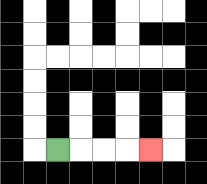{'start': '[2, 6]', 'end': '[6, 6]', 'path_directions': 'R,R,R,R', 'path_coordinates': '[[2, 6], [3, 6], [4, 6], [5, 6], [6, 6]]'}